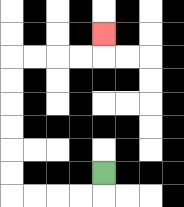{'start': '[4, 7]', 'end': '[4, 1]', 'path_directions': 'D,L,L,L,L,U,U,U,U,U,U,R,R,R,R,U', 'path_coordinates': '[[4, 7], [4, 8], [3, 8], [2, 8], [1, 8], [0, 8], [0, 7], [0, 6], [0, 5], [0, 4], [0, 3], [0, 2], [1, 2], [2, 2], [3, 2], [4, 2], [4, 1]]'}